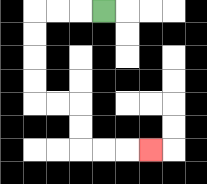{'start': '[4, 0]', 'end': '[6, 6]', 'path_directions': 'L,L,L,D,D,D,D,R,R,D,D,R,R,R', 'path_coordinates': '[[4, 0], [3, 0], [2, 0], [1, 0], [1, 1], [1, 2], [1, 3], [1, 4], [2, 4], [3, 4], [3, 5], [3, 6], [4, 6], [5, 6], [6, 6]]'}